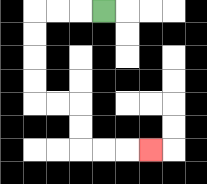{'start': '[4, 0]', 'end': '[6, 6]', 'path_directions': 'L,L,L,D,D,D,D,R,R,D,D,R,R,R', 'path_coordinates': '[[4, 0], [3, 0], [2, 0], [1, 0], [1, 1], [1, 2], [1, 3], [1, 4], [2, 4], [3, 4], [3, 5], [3, 6], [4, 6], [5, 6], [6, 6]]'}